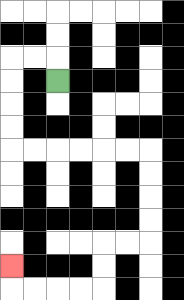{'start': '[2, 3]', 'end': '[0, 11]', 'path_directions': 'U,L,L,D,D,D,D,R,R,R,R,R,R,D,D,D,D,L,L,D,D,L,L,L,L,U', 'path_coordinates': '[[2, 3], [2, 2], [1, 2], [0, 2], [0, 3], [0, 4], [0, 5], [0, 6], [1, 6], [2, 6], [3, 6], [4, 6], [5, 6], [6, 6], [6, 7], [6, 8], [6, 9], [6, 10], [5, 10], [4, 10], [4, 11], [4, 12], [3, 12], [2, 12], [1, 12], [0, 12], [0, 11]]'}